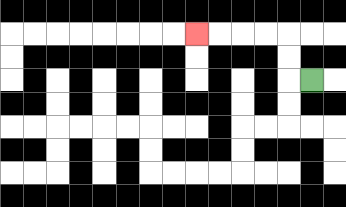{'start': '[13, 3]', 'end': '[8, 1]', 'path_directions': 'L,U,U,L,L,L,L', 'path_coordinates': '[[13, 3], [12, 3], [12, 2], [12, 1], [11, 1], [10, 1], [9, 1], [8, 1]]'}